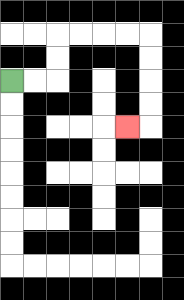{'start': '[0, 3]', 'end': '[5, 5]', 'path_directions': 'R,R,U,U,R,R,R,R,D,D,D,D,L', 'path_coordinates': '[[0, 3], [1, 3], [2, 3], [2, 2], [2, 1], [3, 1], [4, 1], [5, 1], [6, 1], [6, 2], [6, 3], [6, 4], [6, 5], [5, 5]]'}